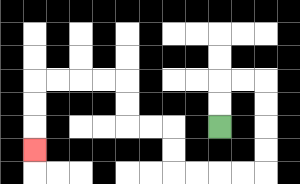{'start': '[9, 5]', 'end': '[1, 6]', 'path_directions': 'U,U,R,R,D,D,D,D,L,L,L,L,U,U,L,L,U,U,L,L,L,L,D,D,D', 'path_coordinates': '[[9, 5], [9, 4], [9, 3], [10, 3], [11, 3], [11, 4], [11, 5], [11, 6], [11, 7], [10, 7], [9, 7], [8, 7], [7, 7], [7, 6], [7, 5], [6, 5], [5, 5], [5, 4], [5, 3], [4, 3], [3, 3], [2, 3], [1, 3], [1, 4], [1, 5], [1, 6]]'}